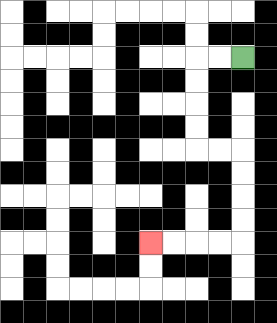{'start': '[10, 2]', 'end': '[6, 10]', 'path_directions': 'L,L,D,D,D,D,R,R,D,D,D,D,L,L,L,L', 'path_coordinates': '[[10, 2], [9, 2], [8, 2], [8, 3], [8, 4], [8, 5], [8, 6], [9, 6], [10, 6], [10, 7], [10, 8], [10, 9], [10, 10], [9, 10], [8, 10], [7, 10], [6, 10]]'}